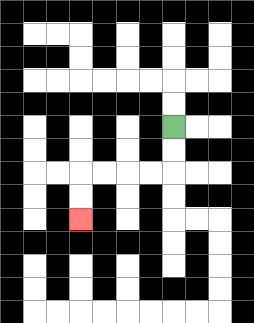{'start': '[7, 5]', 'end': '[3, 9]', 'path_directions': 'D,D,L,L,L,L,D,D', 'path_coordinates': '[[7, 5], [7, 6], [7, 7], [6, 7], [5, 7], [4, 7], [3, 7], [3, 8], [3, 9]]'}